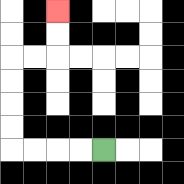{'start': '[4, 6]', 'end': '[2, 0]', 'path_directions': 'L,L,L,L,U,U,U,U,R,R,U,U', 'path_coordinates': '[[4, 6], [3, 6], [2, 6], [1, 6], [0, 6], [0, 5], [0, 4], [0, 3], [0, 2], [1, 2], [2, 2], [2, 1], [2, 0]]'}